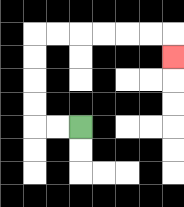{'start': '[3, 5]', 'end': '[7, 2]', 'path_directions': 'L,L,U,U,U,U,R,R,R,R,R,R,D', 'path_coordinates': '[[3, 5], [2, 5], [1, 5], [1, 4], [1, 3], [1, 2], [1, 1], [2, 1], [3, 1], [4, 1], [5, 1], [6, 1], [7, 1], [7, 2]]'}